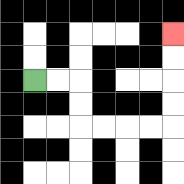{'start': '[1, 3]', 'end': '[7, 1]', 'path_directions': 'R,R,D,D,R,R,R,R,U,U,U,U', 'path_coordinates': '[[1, 3], [2, 3], [3, 3], [3, 4], [3, 5], [4, 5], [5, 5], [6, 5], [7, 5], [7, 4], [7, 3], [7, 2], [7, 1]]'}